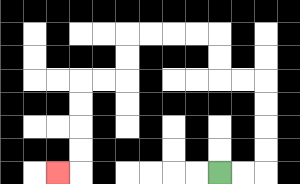{'start': '[9, 7]', 'end': '[2, 7]', 'path_directions': 'R,R,U,U,U,U,L,L,U,U,L,L,L,L,D,D,L,L,D,D,D,D,L', 'path_coordinates': '[[9, 7], [10, 7], [11, 7], [11, 6], [11, 5], [11, 4], [11, 3], [10, 3], [9, 3], [9, 2], [9, 1], [8, 1], [7, 1], [6, 1], [5, 1], [5, 2], [5, 3], [4, 3], [3, 3], [3, 4], [3, 5], [3, 6], [3, 7], [2, 7]]'}